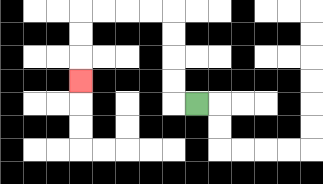{'start': '[8, 4]', 'end': '[3, 3]', 'path_directions': 'L,U,U,U,U,L,L,L,L,D,D,D', 'path_coordinates': '[[8, 4], [7, 4], [7, 3], [7, 2], [7, 1], [7, 0], [6, 0], [5, 0], [4, 0], [3, 0], [3, 1], [3, 2], [3, 3]]'}